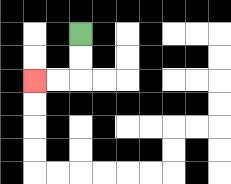{'start': '[3, 1]', 'end': '[1, 3]', 'path_directions': 'D,D,L,L', 'path_coordinates': '[[3, 1], [3, 2], [3, 3], [2, 3], [1, 3]]'}